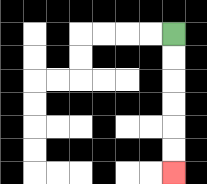{'start': '[7, 1]', 'end': '[7, 7]', 'path_directions': 'D,D,D,D,D,D', 'path_coordinates': '[[7, 1], [7, 2], [7, 3], [7, 4], [7, 5], [7, 6], [7, 7]]'}